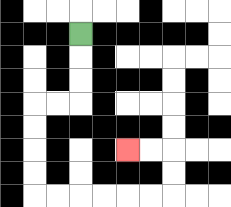{'start': '[3, 1]', 'end': '[5, 6]', 'path_directions': 'D,D,D,L,L,D,D,D,D,R,R,R,R,R,R,U,U,L,L', 'path_coordinates': '[[3, 1], [3, 2], [3, 3], [3, 4], [2, 4], [1, 4], [1, 5], [1, 6], [1, 7], [1, 8], [2, 8], [3, 8], [4, 8], [5, 8], [6, 8], [7, 8], [7, 7], [7, 6], [6, 6], [5, 6]]'}